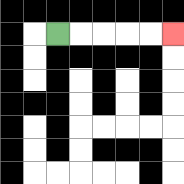{'start': '[2, 1]', 'end': '[7, 1]', 'path_directions': 'R,R,R,R,R', 'path_coordinates': '[[2, 1], [3, 1], [4, 1], [5, 1], [6, 1], [7, 1]]'}